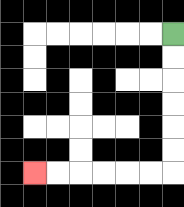{'start': '[7, 1]', 'end': '[1, 7]', 'path_directions': 'D,D,D,D,D,D,L,L,L,L,L,L', 'path_coordinates': '[[7, 1], [7, 2], [7, 3], [7, 4], [7, 5], [7, 6], [7, 7], [6, 7], [5, 7], [4, 7], [3, 7], [2, 7], [1, 7]]'}